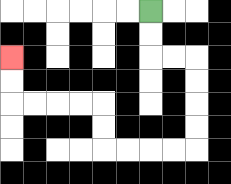{'start': '[6, 0]', 'end': '[0, 2]', 'path_directions': 'D,D,R,R,D,D,D,D,L,L,L,L,U,U,L,L,L,L,U,U', 'path_coordinates': '[[6, 0], [6, 1], [6, 2], [7, 2], [8, 2], [8, 3], [8, 4], [8, 5], [8, 6], [7, 6], [6, 6], [5, 6], [4, 6], [4, 5], [4, 4], [3, 4], [2, 4], [1, 4], [0, 4], [0, 3], [0, 2]]'}